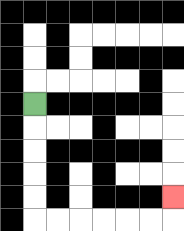{'start': '[1, 4]', 'end': '[7, 8]', 'path_directions': 'D,D,D,D,D,R,R,R,R,R,R,U', 'path_coordinates': '[[1, 4], [1, 5], [1, 6], [1, 7], [1, 8], [1, 9], [2, 9], [3, 9], [4, 9], [5, 9], [6, 9], [7, 9], [7, 8]]'}